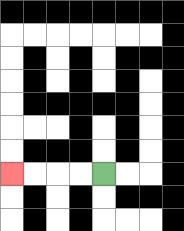{'start': '[4, 7]', 'end': '[0, 7]', 'path_directions': 'L,L,L,L', 'path_coordinates': '[[4, 7], [3, 7], [2, 7], [1, 7], [0, 7]]'}